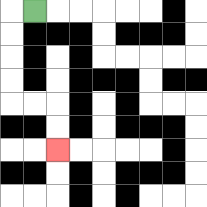{'start': '[1, 0]', 'end': '[2, 6]', 'path_directions': 'L,D,D,D,D,R,R,D,D', 'path_coordinates': '[[1, 0], [0, 0], [0, 1], [0, 2], [0, 3], [0, 4], [1, 4], [2, 4], [2, 5], [2, 6]]'}